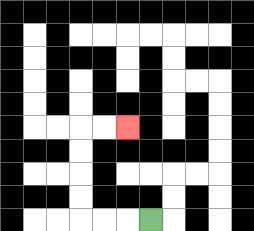{'start': '[6, 9]', 'end': '[5, 5]', 'path_directions': 'L,L,L,U,U,U,U,R,R', 'path_coordinates': '[[6, 9], [5, 9], [4, 9], [3, 9], [3, 8], [3, 7], [3, 6], [3, 5], [4, 5], [5, 5]]'}